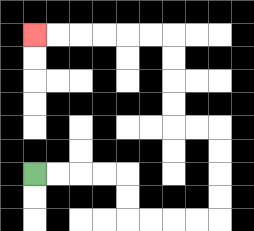{'start': '[1, 7]', 'end': '[1, 1]', 'path_directions': 'R,R,R,R,D,D,R,R,R,R,U,U,U,U,L,L,U,U,U,U,L,L,L,L,L,L', 'path_coordinates': '[[1, 7], [2, 7], [3, 7], [4, 7], [5, 7], [5, 8], [5, 9], [6, 9], [7, 9], [8, 9], [9, 9], [9, 8], [9, 7], [9, 6], [9, 5], [8, 5], [7, 5], [7, 4], [7, 3], [7, 2], [7, 1], [6, 1], [5, 1], [4, 1], [3, 1], [2, 1], [1, 1]]'}